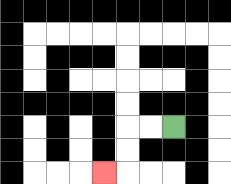{'start': '[7, 5]', 'end': '[4, 7]', 'path_directions': 'L,L,D,D,L', 'path_coordinates': '[[7, 5], [6, 5], [5, 5], [5, 6], [5, 7], [4, 7]]'}